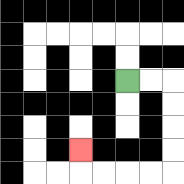{'start': '[5, 3]', 'end': '[3, 6]', 'path_directions': 'R,R,D,D,D,D,L,L,L,L,U', 'path_coordinates': '[[5, 3], [6, 3], [7, 3], [7, 4], [7, 5], [7, 6], [7, 7], [6, 7], [5, 7], [4, 7], [3, 7], [3, 6]]'}